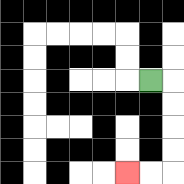{'start': '[6, 3]', 'end': '[5, 7]', 'path_directions': 'R,D,D,D,D,L,L', 'path_coordinates': '[[6, 3], [7, 3], [7, 4], [7, 5], [7, 6], [7, 7], [6, 7], [5, 7]]'}